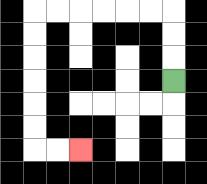{'start': '[7, 3]', 'end': '[3, 6]', 'path_directions': 'U,U,U,L,L,L,L,L,L,D,D,D,D,D,D,R,R', 'path_coordinates': '[[7, 3], [7, 2], [7, 1], [7, 0], [6, 0], [5, 0], [4, 0], [3, 0], [2, 0], [1, 0], [1, 1], [1, 2], [1, 3], [1, 4], [1, 5], [1, 6], [2, 6], [3, 6]]'}